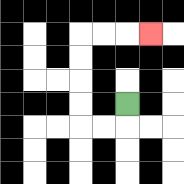{'start': '[5, 4]', 'end': '[6, 1]', 'path_directions': 'D,L,L,U,U,U,U,R,R,R', 'path_coordinates': '[[5, 4], [5, 5], [4, 5], [3, 5], [3, 4], [3, 3], [3, 2], [3, 1], [4, 1], [5, 1], [6, 1]]'}